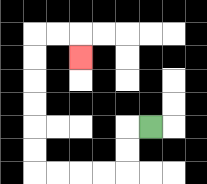{'start': '[6, 5]', 'end': '[3, 2]', 'path_directions': 'L,D,D,L,L,L,L,U,U,U,U,U,U,R,R,D', 'path_coordinates': '[[6, 5], [5, 5], [5, 6], [5, 7], [4, 7], [3, 7], [2, 7], [1, 7], [1, 6], [1, 5], [1, 4], [1, 3], [1, 2], [1, 1], [2, 1], [3, 1], [3, 2]]'}